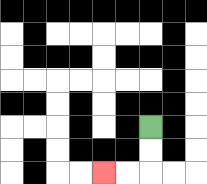{'start': '[6, 5]', 'end': '[4, 7]', 'path_directions': 'D,D,L,L', 'path_coordinates': '[[6, 5], [6, 6], [6, 7], [5, 7], [4, 7]]'}